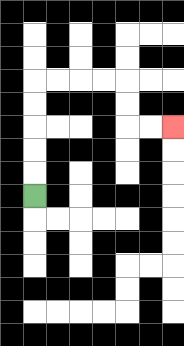{'start': '[1, 8]', 'end': '[7, 5]', 'path_directions': 'U,U,U,U,U,R,R,R,R,D,D,R,R', 'path_coordinates': '[[1, 8], [1, 7], [1, 6], [1, 5], [1, 4], [1, 3], [2, 3], [3, 3], [4, 3], [5, 3], [5, 4], [5, 5], [6, 5], [7, 5]]'}